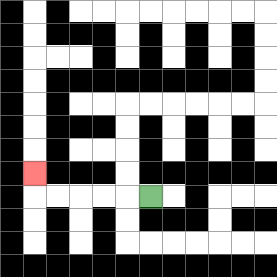{'start': '[6, 8]', 'end': '[1, 7]', 'path_directions': 'L,L,L,L,L,U', 'path_coordinates': '[[6, 8], [5, 8], [4, 8], [3, 8], [2, 8], [1, 8], [1, 7]]'}